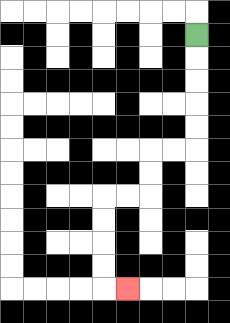{'start': '[8, 1]', 'end': '[5, 12]', 'path_directions': 'D,D,D,D,D,L,L,D,D,L,L,D,D,D,D,R', 'path_coordinates': '[[8, 1], [8, 2], [8, 3], [8, 4], [8, 5], [8, 6], [7, 6], [6, 6], [6, 7], [6, 8], [5, 8], [4, 8], [4, 9], [4, 10], [4, 11], [4, 12], [5, 12]]'}